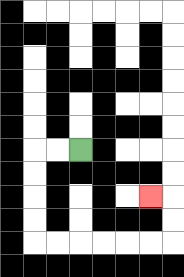{'start': '[3, 6]', 'end': '[6, 8]', 'path_directions': 'L,L,D,D,D,D,R,R,R,R,R,R,U,U,L', 'path_coordinates': '[[3, 6], [2, 6], [1, 6], [1, 7], [1, 8], [1, 9], [1, 10], [2, 10], [3, 10], [4, 10], [5, 10], [6, 10], [7, 10], [7, 9], [7, 8], [6, 8]]'}